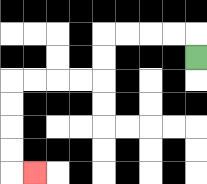{'start': '[8, 2]', 'end': '[1, 7]', 'path_directions': 'U,L,L,L,L,D,D,L,L,L,L,D,D,D,D,R', 'path_coordinates': '[[8, 2], [8, 1], [7, 1], [6, 1], [5, 1], [4, 1], [4, 2], [4, 3], [3, 3], [2, 3], [1, 3], [0, 3], [0, 4], [0, 5], [0, 6], [0, 7], [1, 7]]'}